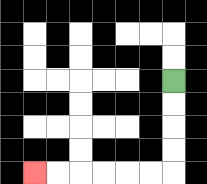{'start': '[7, 3]', 'end': '[1, 7]', 'path_directions': 'D,D,D,D,L,L,L,L,L,L', 'path_coordinates': '[[7, 3], [7, 4], [7, 5], [7, 6], [7, 7], [6, 7], [5, 7], [4, 7], [3, 7], [2, 7], [1, 7]]'}